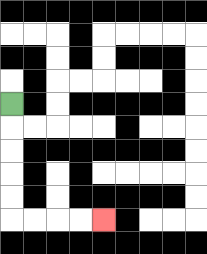{'start': '[0, 4]', 'end': '[4, 9]', 'path_directions': 'D,D,D,D,D,R,R,R,R', 'path_coordinates': '[[0, 4], [0, 5], [0, 6], [0, 7], [0, 8], [0, 9], [1, 9], [2, 9], [3, 9], [4, 9]]'}